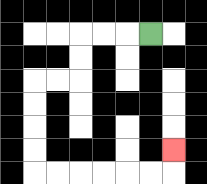{'start': '[6, 1]', 'end': '[7, 6]', 'path_directions': 'L,L,L,D,D,L,L,D,D,D,D,R,R,R,R,R,R,U', 'path_coordinates': '[[6, 1], [5, 1], [4, 1], [3, 1], [3, 2], [3, 3], [2, 3], [1, 3], [1, 4], [1, 5], [1, 6], [1, 7], [2, 7], [3, 7], [4, 7], [5, 7], [6, 7], [7, 7], [7, 6]]'}